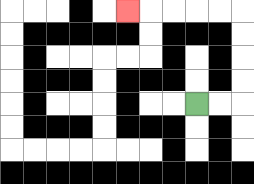{'start': '[8, 4]', 'end': '[5, 0]', 'path_directions': 'R,R,U,U,U,U,L,L,L,L,L', 'path_coordinates': '[[8, 4], [9, 4], [10, 4], [10, 3], [10, 2], [10, 1], [10, 0], [9, 0], [8, 0], [7, 0], [6, 0], [5, 0]]'}